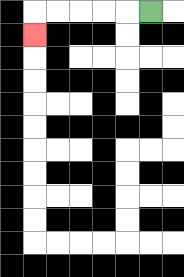{'start': '[6, 0]', 'end': '[1, 1]', 'path_directions': 'L,L,L,L,L,D', 'path_coordinates': '[[6, 0], [5, 0], [4, 0], [3, 0], [2, 0], [1, 0], [1, 1]]'}